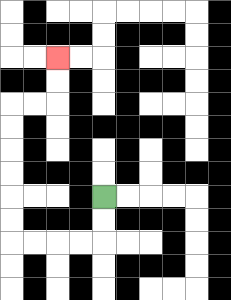{'start': '[4, 8]', 'end': '[2, 2]', 'path_directions': 'D,D,L,L,L,L,U,U,U,U,U,U,R,R,U,U', 'path_coordinates': '[[4, 8], [4, 9], [4, 10], [3, 10], [2, 10], [1, 10], [0, 10], [0, 9], [0, 8], [0, 7], [0, 6], [0, 5], [0, 4], [1, 4], [2, 4], [2, 3], [2, 2]]'}